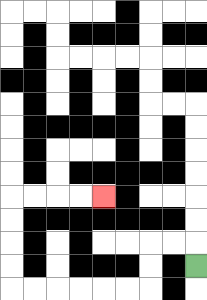{'start': '[8, 11]', 'end': '[4, 8]', 'path_directions': 'U,L,L,D,D,L,L,L,L,L,L,U,U,U,U,R,R,R,R', 'path_coordinates': '[[8, 11], [8, 10], [7, 10], [6, 10], [6, 11], [6, 12], [5, 12], [4, 12], [3, 12], [2, 12], [1, 12], [0, 12], [0, 11], [0, 10], [0, 9], [0, 8], [1, 8], [2, 8], [3, 8], [4, 8]]'}